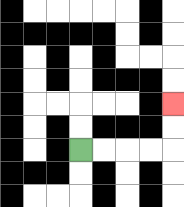{'start': '[3, 6]', 'end': '[7, 4]', 'path_directions': 'R,R,R,R,U,U', 'path_coordinates': '[[3, 6], [4, 6], [5, 6], [6, 6], [7, 6], [7, 5], [7, 4]]'}